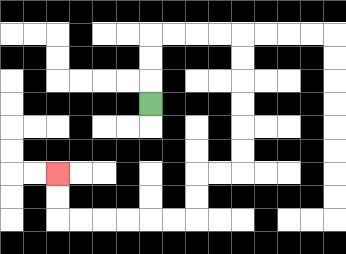{'start': '[6, 4]', 'end': '[2, 7]', 'path_directions': 'U,U,U,R,R,R,R,D,D,D,D,D,D,L,L,D,D,L,L,L,L,L,L,U,U', 'path_coordinates': '[[6, 4], [6, 3], [6, 2], [6, 1], [7, 1], [8, 1], [9, 1], [10, 1], [10, 2], [10, 3], [10, 4], [10, 5], [10, 6], [10, 7], [9, 7], [8, 7], [8, 8], [8, 9], [7, 9], [6, 9], [5, 9], [4, 9], [3, 9], [2, 9], [2, 8], [2, 7]]'}